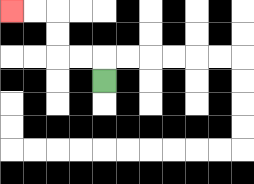{'start': '[4, 3]', 'end': '[0, 0]', 'path_directions': 'U,L,L,U,U,L,L', 'path_coordinates': '[[4, 3], [4, 2], [3, 2], [2, 2], [2, 1], [2, 0], [1, 0], [0, 0]]'}